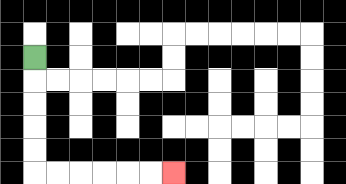{'start': '[1, 2]', 'end': '[7, 7]', 'path_directions': 'D,D,D,D,D,R,R,R,R,R,R', 'path_coordinates': '[[1, 2], [1, 3], [1, 4], [1, 5], [1, 6], [1, 7], [2, 7], [3, 7], [4, 7], [5, 7], [6, 7], [7, 7]]'}